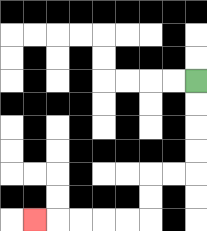{'start': '[8, 3]', 'end': '[1, 9]', 'path_directions': 'D,D,D,D,L,L,D,D,L,L,L,L,L', 'path_coordinates': '[[8, 3], [8, 4], [8, 5], [8, 6], [8, 7], [7, 7], [6, 7], [6, 8], [6, 9], [5, 9], [4, 9], [3, 9], [2, 9], [1, 9]]'}